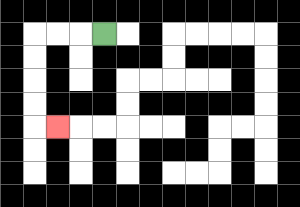{'start': '[4, 1]', 'end': '[2, 5]', 'path_directions': 'L,L,L,D,D,D,D,R', 'path_coordinates': '[[4, 1], [3, 1], [2, 1], [1, 1], [1, 2], [1, 3], [1, 4], [1, 5], [2, 5]]'}